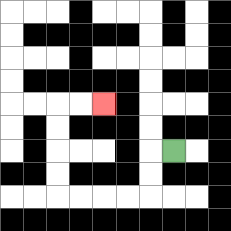{'start': '[7, 6]', 'end': '[4, 4]', 'path_directions': 'L,D,D,L,L,L,L,U,U,U,U,R,R', 'path_coordinates': '[[7, 6], [6, 6], [6, 7], [6, 8], [5, 8], [4, 8], [3, 8], [2, 8], [2, 7], [2, 6], [2, 5], [2, 4], [3, 4], [4, 4]]'}